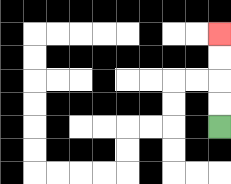{'start': '[9, 5]', 'end': '[9, 1]', 'path_directions': 'U,U,U,U', 'path_coordinates': '[[9, 5], [9, 4], [9, 3], [9, 2], [9, 1]]'}